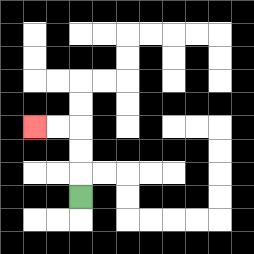{'start': '[3, 8]', 'end': '[1, 5]', 'path_directions': 'U,U,U,L,L', 'path_coordinates': '[[3, 8], [3, 7], [3, 6], [3, 5], [2, 5], [1, 5]]'}